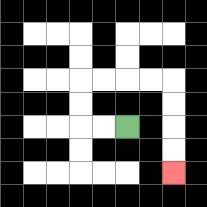{'start': '[5, 5]', 'end': '[7, 7]', 'path_directions': 'L,L,U,U,R,R,R,R,D,D,D,D', 'path_coordinates': '[[5, 5], [4, 5], [3, 5], [3, 4], [3, 3], [4, 3], [5, 3], [6, 3], [7, 3], [7, 4], [7, 5], [7, 6], [7, 7]]'}